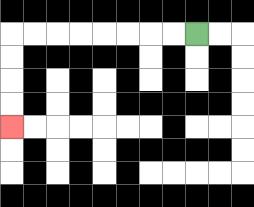{'start': '[8, 1]', 'end': '[0, 5]', 'path_directions': 'L,L,L,L,L,L,L,L,D,D,D,D', 'path_coordinates': '[[8, 1], [7, 1], [6, 1], [5, 1], [4, 1], [3, 1], [2, 1], [1, 1], [0, 1], [0, 2], [0, 3], [0, 4], [0, 5]]'}